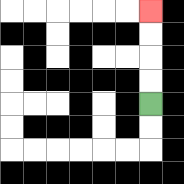{'start': '[6, 4]', 'end': '[6, 0]', 'path_directions': 'U,U,U,U', 'path_coordinates': '[[6, 4], [6, 3], [6, 2], [6, 1], [6, 0]]'}